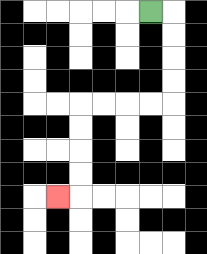{'start': '[6, 0]', 'end': '[2, 8]', 'path_directions': 'R,D,D,D,D,L,L,L,L,D,D,D,D,L', 'path_coordinates': '[[6, 0], [7, 0], [7, 1], [7, 2], [7, 3], [7, 4], [6, 4], [5, 4], [4, 4], [3, 4], [3, 5], [3, 6], [3, 7], [3, 8], [2, 8]]'}